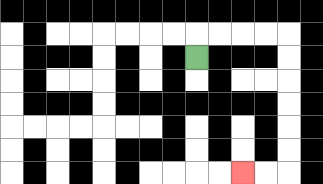{'start': '[8, 2]', 'end': '[10, 7]', 'path_directions': 'U,R,R,R,R,D,D,D,D,D,D,L,L', 'path_coordinates': '[[8, 2], [8, 1], [9, 1], [10, 1], [11, 1], [12, 1], [12, 2], [12, 3], [12, 4], [12, 5], [12, 6], [12, 7], [11, 7], [10, 7]]'}